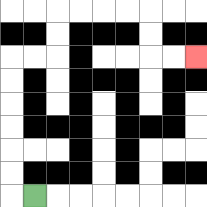{'start': '[1, 8]', 'end': '[8, 2]', 'path_directions': 'L,U,U,U,U,U,U,R,R,U,U,R,R,R,R,D,D,R,R', 'path_coordinates': '[[1, 8], [0, 8], [0, 7], [0, 6], [0, 5], [0, 4], [0, 3], [0, 2], [1, 2], [2, 2], [2, 1], [2, 0], [3, 0], [4, 0], [5, 0], [6, 0], [6, 1], [6, 2], [7, 2], [8, 2]]'}